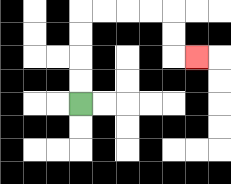{'start': '[3, 4]', 'end': '[8, 2]', 'path_directions': 'U,U,U,U,R,R,R,R,D,D,R', 'path_coordinates': '[[3, 4], [3, 3], [3, 2], [3, 1], [3, 0], [4, 0], [5, 0], [6, 0], [7, 0], [7, 1], [7, 2], [8, 2]]'}